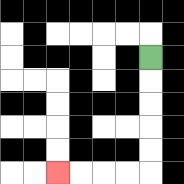{'start': '[6, 2]', 'end': '[2, 7]', 'path_directions': 'D,D,D,D,D,L,L,L,L', 'path_coordinates': '[[6, 2], [6, 3], [6, 4], [6, 5], [6, 6], [6, 7], [5, 7], [4, 7], [3, 7], [2, 7]]'}